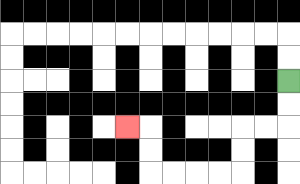{'start': '[12, 3]', 'end': '[5, 5]', 'path_directions': 'D,D,L,L,D,D,L,L,L,L,U,U,L', 'path_coordinates': '[[12, 3], [12, 4], [12, 5], [11, 5], [10, 5], [10, 6], [10, 7], [9, 7], [8, 7], [7, 7], [6, 7], [6, 6], [6, 5], [5, 5]]'}